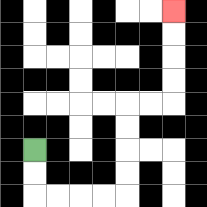{'start': '[1, 6]', 'end': '[7, 0]', 'path_directions': 'D,D,R,R,R,R,U,U,U,U,R,R,U,U,U,U', 'path_coordinates': '[[1, 6], [1, 7], [1, 8], [2, 8], [3, 8], [4, 8], [5, 8], [5, 7], [5, 6], [5, 5], [5, 4], [6, 4], [7, 4], [7, 3], [7, 2], [7, 1], [7, 0]]'}